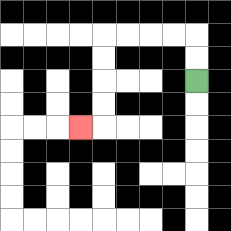{'start': '[8, 3]', 'end': '[3, 5]', 'path_directions': 'U,U,L,L,L,L,D,D,D,D,L', 'path_coordinates': '[[8, 3], [8, 2], [8, 1], [7, 1], [6, 1], [5, 1], [4, 1], [4, 2], [4, 3], [4, 4], [4, 5], [3, 5]]'}